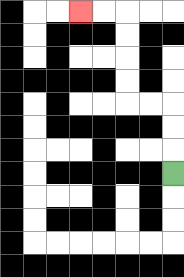{'start': '[7, 7]', 'end': '[3, 0]', 'path_directions': 'U,U,U,L,L,U,U,U,U,L,L', 'path_coordinates': '[[7, 7], [7, 6], [7, 5], [7, 4], [6, 4], [5, 4], [5, 3], [5, 2], [5, 1], [5, 0], [4, 0], [3, 0]]'}